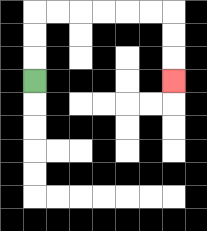{'start': '[1, 3]', 'end': '[7, 3]', 'path_directions': 'U,U,U,R,R,R,R,R,R,D,D,D', 'path_coordinates': '[[1, 3], [1, 2], [1, 1], [1, 0], [2, 0], [3, 0], [4, 0], [5, 0], [6, 0], [7, 0], [7, 1], [7, 2], [7, 3]]'}